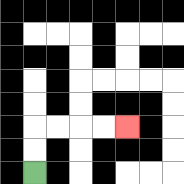{'start': '[1, 7]', 'end': '[5, 5]', 'path_directions': 'U,U,R,R,R,R', 'path_coordinates': '[[1, 7], [1, 6], [1, 5], [2, 5], [3, 5], [4, 5], [5, 5]]'}